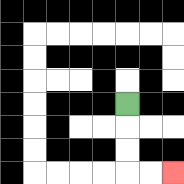{'start': '[5, 4]', 'end': '[7, 7]', 'path_directions': 'D,D,D,R,R', 'path_coordinates': '[[5, 4], [5, 5], [5, 6], [5, 7], [6, 7], [7, 7]]'}